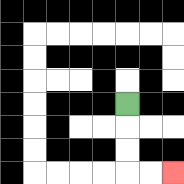{'start': '[5, 4]', 'end': '[7, 7]', 'path_directions': 'D,D,D,R,R', 'path_coordinates': '[[5, 4], [5, 5], [5, 6], [5, 7], [6, 7], [7, 7]]'}